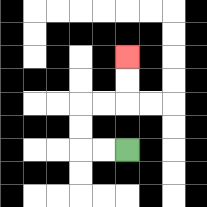{'start': '[5, 6]', 'end': '[5, 2]', 'path_directions': 'L,L,U,U,R,R,U,U', 'path_coordinates': '[[5, 6], [4, 6], [3, 6], [3, 5], [3, 4], [4, 4], [5, 4], [5, 3], [5, 2]]'}